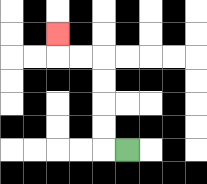{'start': '[5, 6]', 'end': '[2, 1]', 'path_directions': 'L,U,U,U,U,L,L,U', 'path_coordinates': '[[5, 6], [4, 6], [4, 5], [4, 4], [4, 3], [4, 2], [3, 2], [2, 2], [2, 1]]'}